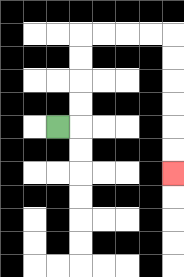{'start': '[2, 5]', 'end': '[7, 7]', 'path_directions': 'R,U,U,U,U,R,R,R,R,D,D,D,D,D,D', 'path_coordinates': '[[2, 5], [3, 5], [3, 4], [3, 3], [3, 2], [3, 1], [4, 1], [5, 1], [6, 1], [7, 1], [7, 2], [7, 3], [7, 4], [7, 5], [7, 6], [7, 7]]'}